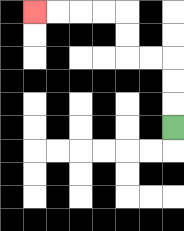{'start': '[7, 5]', 'end': '[1, 0]', 'path_directions': 'U,U,U,L,L,U,U,L,L,L,L', 'path_coordinates': '[[7, 5], [7, 4], [7, 3], [7, 2], [6, 2], [5, 2], [5, 1], [5, 0], [4, 0], [3, 0], [2, 0], [1, 0]]'}